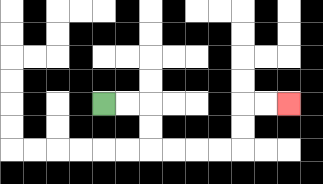{'start': '[4, 4]', 'end': '[12, 4]', 'path_directions': 'R,R,D,D,R,R,R,R,U,U,R,R', 'path_coordinates': '[[4, 4], [5, 4], [6, 4], [6, 5], [6, 6], [7, 6], [8, 6], [9, 6], [10, 6], [10, 5], [10, 4], [11, 4], [12, 4]]'}